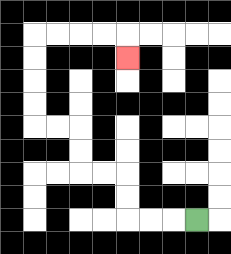{'start': '[8, 9]', 'end': '[5, 2]', 'path_directions': 'L,L,L,U,U,L,L,U,U,L,L,U,U,U,U,R,R,R,R,D', 'path_coordinates': '[[8, 9], [7, 9], [6, 9], [5, 9], [5, 8], [5, 7], [4, 7], [3, 7], [3, 6], [3, 5], [2, 5], [1, 5], [1, 4], [1, 3], [1, 2], [1, 1], [2, 1], [3, 1], [4, 1], [5, 1], [5, 2]]'}